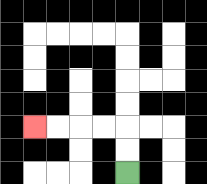{'start': '[5, 7]', 'end': '[1, 5]', 'path_directions': 'U,U,L,L,L,L', 'path_coordinates': '[[5, 7], [5, 6], [5, 5], [4, 5], [3, 5], [2, 5], [1, 5]]'}